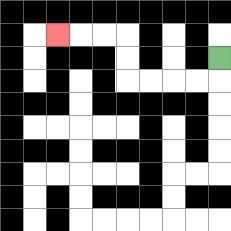{'start': '[9, 2]', 'end': '[2, 1]', 'path_directions': 'D,L,L,L,L,U,U,L,L,L', 'path_coordinates': '[[9, 2], [9, 3], [8, 3], [7, 3], [6, 3], [5, 3], [5, 2], [5, 1], [4, 1], [3, 1], [2, 1]]'}